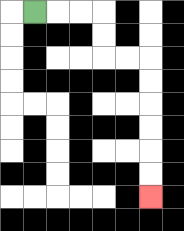{'start': '[1, 0]', 'end': '[6, 8]', 'path_directions': 'R,R,R,D,D,R,R,D,D,D,D,D,D', 'path_coordinates': '[[1, 0], [2, 0], [3, 0], [4, 0], [4, 1], [4, 2], [5, 2], [6, 2], [6, 3], [6, 4], [6, 5], [6, 6], [6, 7], [6, 8]]'}